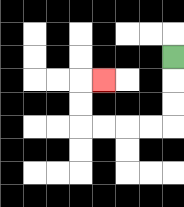{'start': '[7, 2]', 'end': '[4, 3]', 'path_directions': 'D,D,D,L,L,L,L,U,U,R', 'path_coordinates': '[[7, 2], [7, 3], [7, 4], [7, 5], [6, 5], [5, 5], [4, 5], [3, 5], [3, 4], [3, 3], [4, 3]]'}